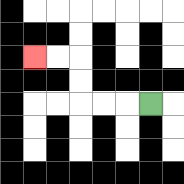{'start': '[6, 4]', 'end': '[1, 2]', 'path_directions': 'L,L,L,U,U,L,L', 'path_coordinates': '[[6, 4], [5, 4], [4, 4], [3, 4], [3, 3], [3, 2], [2, 2], [1, 2]]'}